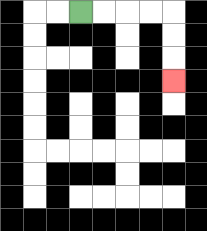{'start': '[3, 0]', 'end': '[7, 3]', 'path_directions': 'R,R,R,R,D,D,D', 'path_coordinates': '[[3, 0], [4, 0], [5, 0], [6, 0], [7, 0], [7, 1], [7, 2], [7, 3]]'}